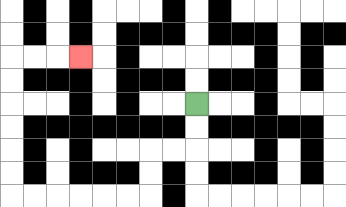{'start': '[8, 4]', 'end': '[3, 2]', 'path_directions': 'D,D,L,L,D,D,L,L,L,L,L,L,U,U,U,U,U,U,R,R,R', 'path_coordinates': '[[8, 4], [8, 5], [8, 6], [7, 6], [6, 6], [6, 7], [6, 8], [5, 8], [4, 8], [3, 8], [2, 8], [1, 8], [0, 8], [0, 7], [0, 6], [0, 5], [0, 4], [0, 3], [0, 2], [1, 2], [2, 2], [3, 2]]'}